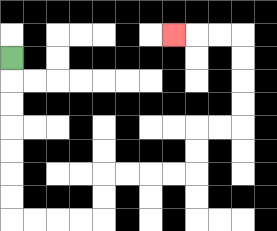{'start': '[0, 2]', 'end': '[7, 1]', 'path_directions': 'D,D,D,D,D,D,D,R,R,R,R,U,U,R,R,R,R,U,U,R,R,U,U,U,U,L,L,L', 'path_coordinates': '[[0, 2], [0, 3], [0, 4], [0, 5], [0, 6], [0, 7], [0, 8], [0, 9], [1, 9], [2, 9], [3, 9], [4, 9], [4, 8], [4, 7], [5, 7], [6, 7], [7, 7], [8, 7], [8, 6], [8, 5], [9, 5], [10, 5], [10, 4], [10, 3], [10, 2], [10, 1], [9, 1], [8, 1], [7, 1]]'}